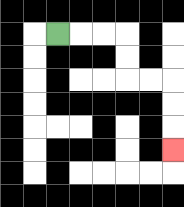{'start': '[2, 1]', 'end': '[7, 6]', 'path_directions': 'R,R,R,D,D,R,R,D,D,D', 'path_coordinates': '[[2, 1], [3, 1], [4, 1], [5, 1], [5, 2], [5, 3], [6, 3], [7, 3], [7, 4], [7, 5], [7, 6]]'}